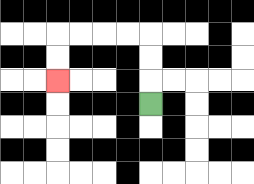{'start': '[6, 4]', 'end': '[2, 3]', 'path_directions': 'U,U,U,L,L,L,L,D,D', 'path_coordinates': '[[6, 4], [6, 3], [6, 2], [6, 1], [5, 1], [4, 1], [3, 1], [2, 1], [2, 2], [2, 3]]'}